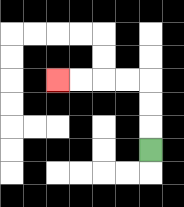{'start': '[6, 6]', 'end': '[2, 3]', 'path_directions': 'U,U,U,L,L,L,L', 'path_coordinates': '[[6, 6], [6, 5], [6, 4], [6, 3], [5, 3], [4, 3], [3, 3], [2, 3]]'}